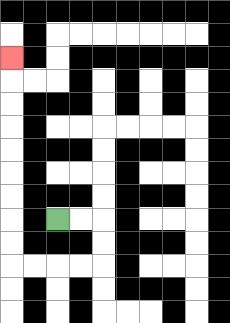{'start': '[2, 9]', 'end': '[0, 2]', 'path_directions': 'R,R,D,D,L,L,L,L,U,U,U,U,U,U,U,U,U', 'path_coordinates': '[[2, 9], [3, 9], [4, 9], [4, 10], [4, 11], [3, 11], [2, 11], [1, 11], [0, 11], [0, 10], [0, 9], [0, 8], [0, 7], [0, 6], [0, 5], [0, 4], [0, 3], [0, 2]]'}